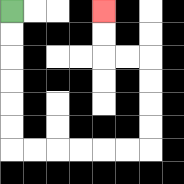{'start': '[0, 0]', 'end': '[4, 0]', 'path_directions': 'D,D,D,D,D,D,R,R,R,R,R,R,U,U,U,U,L,L,U,U', 'path_coordinates': '[[0, 0], [0, 1], [0, 2], [0, 3], [0, 4], [0, 5], [0, 6], [1, 6], [2, 6], [3, 6], [4, 6], [5, 6], [6, 6], [6, 5], [6, 4], [6, 3], [6, 2], [5, 2], [4, 2], [4, 1], [4, 0]]'}